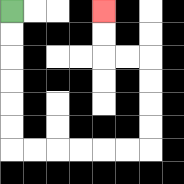{'start': '[0, 0]', 'end': '[4, 0]', 'path_directions': 'D,D,D,D,D,D,R,R,R,R,R,R,U,U,U,U,L,L,U,U', 'path_coordinates': '[[0, 0], [0, 1], [0, 2], [0, 3], [0, 4], [0, 5], [0, 6], [1, 6], [2, 6], [3, 6], [4, 6], [5, 6], [6, 6], [6, 5], [6, 4], [6, 3], [6, 2], [5, 2], [4, 2], [4, 1], [4, 0]]'}